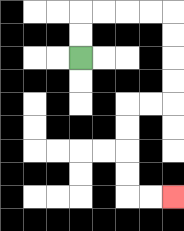{'start': '[3, 2]', 'end': '[7, 8]', 'path_directions': 'U,U,R,R,R,R,D,D,D,D,L,L,D,D,D,D,R,R', 'path_coordinates': '[[3, 2], [3, 1], [3, 0], [4, 0], [5, 0], [6, 0], [7, 0], [7, 1], [7, 2], [7, 3], [7, 4], [6, 4], [5, 4], [5, 5], [5, 6], [5, 7], [5, 8], [6, 8], [7, 8]]'}